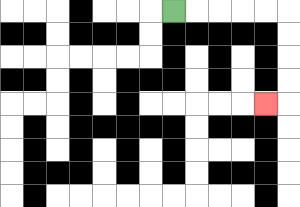{'start': '[7, 0]', 'end': '[11, 4]', 'path_directions': 'R,R,R,R,R,D,D,D,D,L', 'path_coordinates': '[[7, 0], [8, 0], [9, 0], [10, 0], [11, 0], [12, 0], [12, 1], [12, 2], [12, 3], [12, 4], [11, 4]]'}